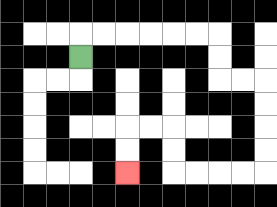{'start': '[3, 2]', 'end': '[5, 7]', 'path_directions': 'U,R,R,R,R,R,R,D,D,R,R,D,D,D,D,L,L,L,L,U,U,L,L,D,D', 'path_coordinates': '[[3, 2], [3, 1], [4, 1], [5, 1], [6, 1], [7, 1], [8, 1], [9, 1], [9, 2], [9, 3], [10, 3], [11, 3], [11, 4], [11, 5], [11, 6], [11, 7], [10, 7], [9, 7], [8, 7], [7, 7], [7, 6], [7, 5], [6, 5], [5, 5], [5, 6], [5, 7]]'}